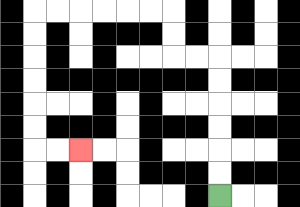{'start': '[9, 8]', 'end': '[3, 6]', 'path_directions': 'U,U,U,U,U,U,L,L,U,U,L,L,L,L,L,L,D,D,D,D,D,D,R,R', 'path_coordinates': '[[9, 8], [9, 7], [9, 6], [9, 5], [9, 4], [9, 3], [9, 2], [8, 2], [7, 2], [7, 1], [7, 0], [6, 0], [5, 0], [4, 0], [3, 0], [2, 0], [1, 0], [1, 1], [1, 2], [1, 3], [1, 4], [1, 5], [1, 6], [2, 6], [3, 6]]'}